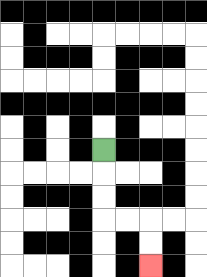{'start': '[4, 6]', 'end': '[6, 11]', 'path_directions': 'D,D,D,R,R,D,D', 'path_coordinates': '[[4, 6], [4, 7], [4, 8], [4, 9], [5, 9], [6, 9], [6, 10], [6, 11]]'}